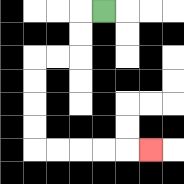{'start': '[4, 0]', 'end': '[6, 6]', 'path_directions': 'L,D,D,L,L,D,D,D,D,R,R,R,R,R', 'path_coordinates': '[[4, 0], [3, 0], [3, 1], [3, 2], [2, 2], [1, 2], [1, 3], [1, 4], [1, 5], [1, 6], [2, 6], [3, 6], [4, 6], [5, 6], [6, 6]]'}